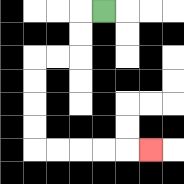{'start': '[4, 0]', 'end': '[6, 6]', 'path_directions': 'L,D,D,L,L,D,D,D,D,R,R,R,R,R', 'path_coordinates': '[[4, 0], [3, 0], [3, 1], [3, 2], [2, 2], [1, 2], [1, 3], [1, 4], [1, 5], [1, 6], [2, 6], [3, 6], [4, 6], [5, 6], [6, 6]]'}